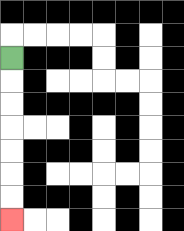{'start': '[0, 2]', 'end': '[0, 9]', 'path_directions': 'D,D,D,D,D,D,D', 'path_coordinates': '[[0, 2], [0, 3], [0, 4], [0, 5], [0, 6], [0, 7], [0, 8], [0, 9]]'}